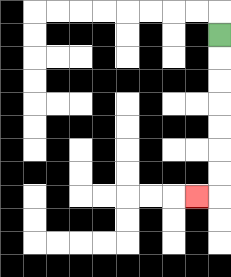{'start': '[9, 1]', 'end': '[8, 8]', 'path_directions': 'D,D,D,D,D,D,D,L', 'path_coordinates': '[[9, 1], [9, 2], [9, 3], [9, 4], [9, 5], [9, 6], [9, 7], [9, 8], [8, 8]]'}